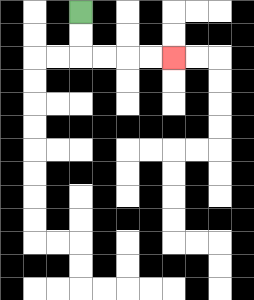{'start': '[3, 0]', 'end': '[7, 2]', 'path_directions': 'D,D,R,R,R,R', 'path_coordinates': '[[3, 0], [3, 1], [3, 2], [4, 2], [5, 2], [6, 2], [7, 2]]'}